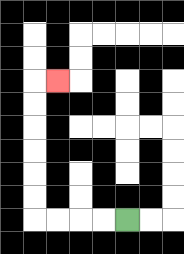{'start': '[5, 9]', 'end': '[2, 3]', 'path_directions': 'L,L,L,L,U,U,U,U,U,U,R', 'path_coordinates': '[[5, 9], [4, 9], [3, 9], [2, 9], [1, 9], [1, 8], [1, 7], [1, 6], [1, 5], [1, 4], [1, 3], [2, 3]]'}